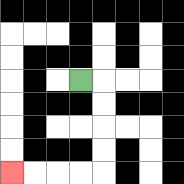{'start': '[3, 3]', 'end': '[0, 7]', 'path_directions': 'R,D,D,D,D,L,L,L,L', 'path_coordinates': '[[3, 3], [4, 3], [4, 4], [4, 5], [4, 6], [4, 7], [3, 7], [2, 7], [1, 7], [0, 7]]'}